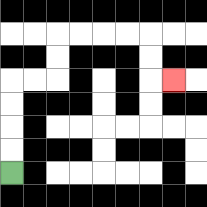{'start': '[0, 7]', 'end': '[7, 3]', 'path_directions': 'U,U,U,U,R,R,U,U,R,R,R,R,D,D,R', 'path_coordinates': '[[0, 7], [0, 6], [0, 5], [0, 4], [0, 3], [1, 3], [2, 3], [2, 2], [2, 1], [3, 1], [4, 1], [5, 1], [6, 1], [6, 2], [6, 3], [7, 3]]'}